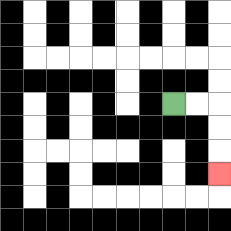{'start': '[7, 4]', 'end': '[9, 7]', 'path_directions': 'R,R,D,D,D', 'path_coordinates': '[[7, 4], [8, 4], [9, 4], [9, 5], [9, 6], [9, 7]]'}